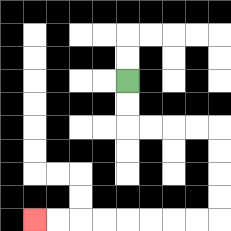{'start': '[5, 3]', 'end': '[1, 9]', 'path_directions': 'D,D,R,R,R,R,D,D,D,D,L,L,L,L,L,L,L,L', 'path_coordinates': '[[5, 3], [5, 4], [5, 5], [6, 5], [7, 5], [8, 5], [9, 5], [9, 6], [9, 7], [9, 8], [9, 9], [8, 9], [7, 9], [6, 9], [5, 9], [4, 9], [3, 9], [2, 9], [1, 9]]'}